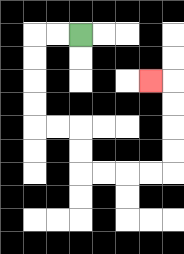{'start': '[3, 1]', 'end': '[6, 3]', 'path_directions': 'L,L,D,D,D,D,R,R,D,D,R,R,R,R,U,U,U,U,L', 'path_coordinates': '[[3, 1], [2, 1], [1, 1], [1, 2], [1, 3], [1, 4], [1, 5], [2, 5], [3, 5], [3, 6], [3, 7], [4, 7], [5, 7], [6, 7], [7, 7], [7, 6], [7, 5], [7, 4], [7, 3], [6, 3]]'}